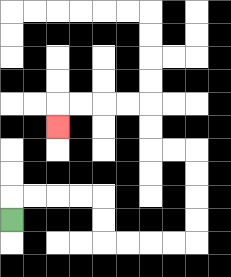{'start': '[0, 9]', 'end': '[2, 5]', 'path_directions': 'U,R,R,R,R,D,D,R,R,R,R,U,U,U,U,L,L,U,U,L,L,L,L,D', 'path_coordinates': '[[0, 9], [0, 8], [1, 8], [2, 8], [3, 8], [4, 8], [4, 9], [4, 10], [5, 10], [6, 10], [7, 10], [8, 10], [8, 9], [8, 8], [8, 7], [8, 6], [7, 6], [6, 6], [6, 5], [6, 4], [5, 4], [4, 4], [3, 4], [2, 4], [2, 5]]'}